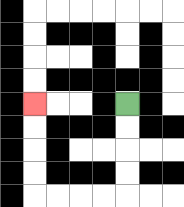{'start': '[5, 4]', 'end': '[1, 4]', 'path_directions': 'D,D,D,D,L,L,L,L,U,U,U,U', 'path_coordinates': '[[5, 4], [5, 5], [5, 6], [5, 7], [5, 8], [4, 8], [3, 8], [2, 8], [1, 8], [1, 7], [1, 6], [1, 5], [1, 4]]'}